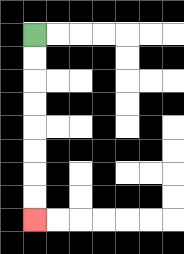{'start': '[1, 1]', 'end': '[1, 9]', 'path_directions': 'D,D,D,D,D,D,D,D', 'path_coordinates': '[[1, 1], [1, 2], [1, 3], [1, 4], [1, 5], [1, 6], [1, 7], [1, 8], [1, 9]]'}